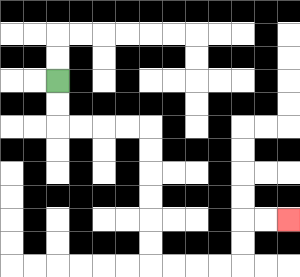{'start': '[2, 3]', 'end': '[12, 9]', 'path_directions': 'D,D,R,R,R,R,D,D,D,D,D,D,R,R,R,R,U,U,R,R', 'path_coordinates': '[[2, 3], [2, 4], [2, 5], [3, 5], [4, 5], [5, 5], [6, 5], [6, 6], [6, 7], [6, 8], [6, 9], [6, 10], [6, 11], [7, 11], [8, 11], [9, 11], [10, 11], [10, 10], [10, 9], [11, 9], [12, 9]]'}